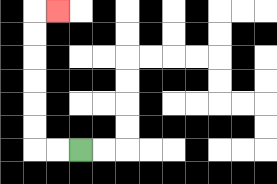{'start': '[3, 6]', 'end': '[2, 0]', 'path_directions': 'L,L,U,U,U,U,U,U,R', 'path_coordinates': '[[3, 6], [2, 6], [1, 6], [1, 5], [1, 4], [1, 3], [1, 2], [1, 1], [1, 0], [2, 0]]'}